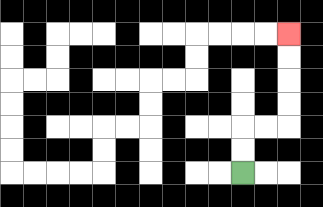{'start': '[10, 7]', 'end': '[12, 1]', 'path_directions': 'U,U,R,R,U,U,U,U', 'path_coordinates': '[[10, 7], [10, 6], [10, 5], [11, 5], [12, 5], [12, 4], [12, 3], [12, 2], [12, 1]]'}